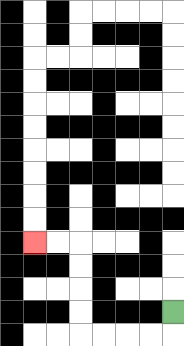{'start': '[7, 13]', 'end': '[1, 10]', 'path_directions': 'D,L,L,L,L,U,U,U,U,L,L', 'path_coordinates': '[[7, 13], [7, 14], [6, 14], [5, 14], [4, 14], [3, 14], [3, 13], [3, 12], [3, 11], [3, 10], [2, 10], [1, 10]]'}